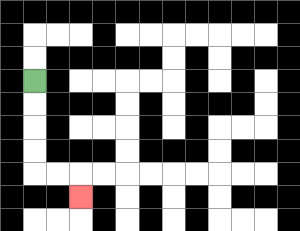{'start': '[1, 3]', 'end': '[3, 8]', 'path_directions': 'D,D,D,D,R,R,D', 'path_coordinates': '[[1, 3], [1, 4], [1, 5], [1, 6], [1, 7], [2, 7], [3, 7], [3, 8]]'}